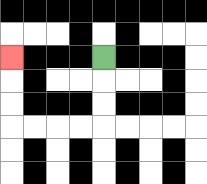{'start': '[4, 2]', 'end': '[0, 2]', 'path_directions': 'D,D,D,L,L,L,L,U,U,U', 'path_coordinates': '[[4, 2], [4, 3], [4, 4], [4, 5], [3, 5], [2, 5], [1, 5], [0, 5], [0, 4], [0, 3], [0, 2]]'}